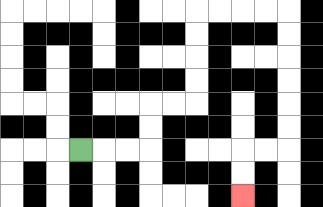{'start': '[3, 6]', 'end': '[10, 8]', 'path_directions': 'R,R,R,U,U,R,R,U,U,U,U,R,R,R,R,D,D,D,D,D,D,L,L,D,D', 'path_coordinates': '[[3, 6], [4, 6], [5, 6], [6, 6], [6, 5], [6, 4], [7, 4], [8, 4], [8, 3], [8, 2], [8, 1], [8, 0], [9, 0], [10, 0], [11, 0], [12, 0], [12, 1], [12, 2], [12, 3], [12, 4], [12, 5], [12, 6], [11, 6], [10, 6], [10, 7], [10, 8]]'}